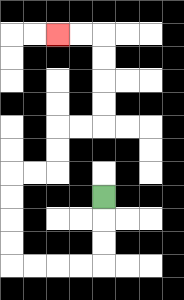{'start': '[4, 8]', 'end': '[2, 1]', 'path_directions': 'D,D,D,L,L,L,L,U,U,U,U,R,R,U,U,R,R,U,U,U,U,L,L', 'path_coordinates': '[[4, 8], [4, 9], [4, 10], [4, 11], [3, 11], [2, 11], [1, 11], [0, 11], [0, 10], [0, 9], [0, 8], [0, 7], [1, 7], [2, 7], [2, 6], [2, 5], [3, 5], [4, 5], [4, 4], [4, 3], [4, 2], [4, 1], [3, 1], [2, 1]]'}